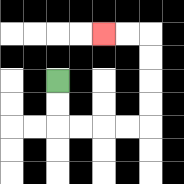{'start': '[2, 3]', 'end': '[4, 1]', 'path_directions': 'D,D,R,R,R,R,U,U,U,U,L,L', 'path_coordinates': '[[2, 3], [2, 4], [2, 5], [3, 5], [4, 5], [5, 5], [6, 5], [6, 4], [6, 3], [6, 2], [6, 1], [5, 1], [4, 1]]'}